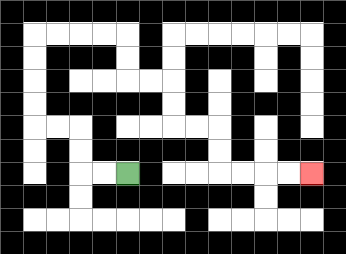{'start': '[5, 7]', 'end': '[13, 7]', 'path_directions': 'L,L,U,U,L,L,U,U,U,U,R,R,R,R,D,D,R,R,D,D,R,R,D,D,R,R,R,R', 'path_coordinates': '[[5, 7], [4, 7], [3, 7], [3, 6], [3, 5], [2, 5], [1, 5], [1, 4], [1, 3], [1, 2], [1, 1], [2, 1], [3, 1], [4, 1], [5, 1], [5, 2], [5, 3], [6, 3], [7, 3], [7, 4], [7, 5], [8, 5], [9, 5], [9, 6], [9, 7], [10, 7], [11, 7], [12, 7], [13, 7]]'}